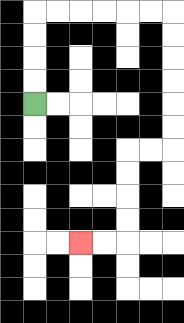{'start': '[1, 4]', 'end': '[3, 10]', 'path_directions': 'U,U,U,U,R,R,R,R,R,R,D,D,D,D,D,D,L,L,D,D,D,D,L,L', 'path_coordinates': '[[1, 4], [1, 3], [1, 2], [1, 1], [1, 0], [2, 0], [3, 0], [4, 0], [5, 0], [6, 0], [7, 0], [7, 1], [7, 2], [7, 3], [7, 4], [7, 5], [7, 6], [6, 6], [5, 6], [5, 7], [5, 8], [5, 9], [5, 10], [4, 10], [3, 10]]'}